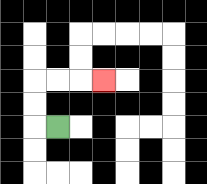{'start': '[2, 5]', 'end': '[4, 3]', 'path_directions': 'L,U,U,R,R,R', 'path_coordinates': '[[2, 5], [1, 5], [1, 4], [1, 3], [2, 3], [3, 3], [4, 3]]'}